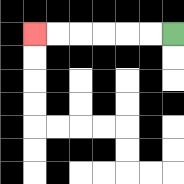{'start': '[7, 1]', 'end': '[1, 1]', 'path_directions': 'L,L,L,L,L,L', 'path_coordinates': '[[7, 1], [6, 1], [5, 1], [4, 1], [3, 1], [2, 1], [1, 1]]'}